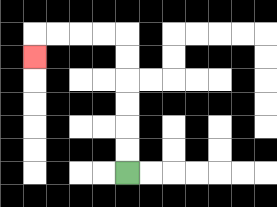{'start': '[5, 7]', 'end': '[1, 2]', 'path_directions': 'U,U,U,U,U,U,L,L,L,L,D', 'path_coordinates': '[[5, 7], [5, 6], [5, 5], [5, 4], [5, 3], [5, 2], [5, 1], [4, 1], [3, 1], [2, 1], [1, 1], [1, 2]]'}